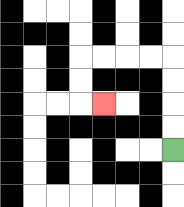{'start': '[7, 6]', 'end': '[4, 4]', 'path_directions': 'U,U,U,U,L,L,L,L,D,D,R', 'path_coordinates': '[[7, 6], [7, 5], [7, 4], [7, 3], [7, 2], [6, 2], [5, 2], [4, 2], [3, 2], [3, 3], [3, 4], [4, 4]]'}